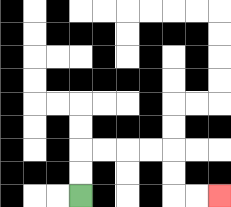{'start': '[3, 8]', 'end': '[9, 8]', 'path_directions': 'U,U,R,R,R,R,D,D,R,R', 'path_coordinates': '[[3, 8], [3, 7], [3, 6], [4, 6], [5, 6], [6, 6], [7, 6], [7, 7], [7, 8], [8, 8], [9, 8]]'}